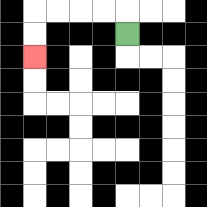{'start': '[5, 1]', 'end': '[1, 2]', 'path_directions': 'U,L,L,L,L,D,D', 'path_coordinates': '[[5, 1], [5, 0], [4, 0], [3, 0], [2, 0], [1, 0], [1, 1], [1, 2]]'}